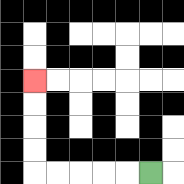{'start': '[6, 7]', 'end': '[1, 3]', 'path_directions': 'L,L,L,L,L,U,U,U,U', 'path_coordinates': '[[6, 7], [5, 7], [4, 7], [3, 7], [2, 7], [1, 7], [1, 6], [1, 5], [1, 4], [1, 3]]'}